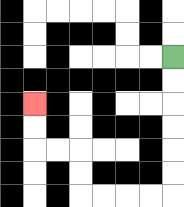{'start': '[7, 2]', 'end': '[1, 4]', 'path_directions': 'D,D,D,D,D,D,L,L,L,L,U,U,L,L,U,U', 'path_coordinates': '[[7, 2], [7, 3], [7, 4], [7, 5], [7, 6], [7, 7], [7, 8], [6, 8], [5, 8], [4, 8], [3, 8], [3, 7], [3, 6], [2, 6], [1, 6], [1, 5], [1, 4]]'}